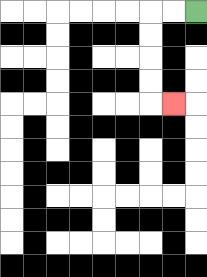{'start': '[8, 0]', 'end': '[7, 4]', 'path_directions': 'L,L,D,D,D,D,R', 'path_coordinates': '[[8, 0], [7, 0], [6, 0], [6, 1], [6, 2], [6, 3], [6, 4], [7, 4]]'}